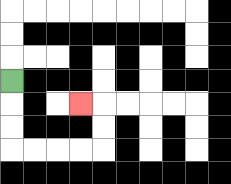{'start': '[0, 3]', 'end': '[3, 4]', 'path_directions': 'D,D,D,R,R,R,R,U,U,L', 'path_coordinates': '[[0, 3], [0, 4], [0, 5], [0, 6], [1, 6], [2, 6], [3, 6], [4, 6], [4, 5], [4, 4], [3, 4]]'}